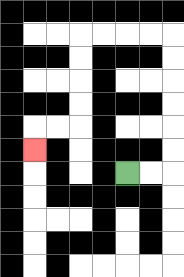{'start': '[5, 7]', 'end': '[1, 6]', 'path_directions': 'R,R,U,U,U,U,U,U,L,L,L,L,D,D,D,D,L,L,D', 'path_coordinates': '[[5, 7], [6, 7], [7, 7], [7, 6], [7, 5], [7, 4], [7, 3], [7, 2], [7, 1], [6, 1], [5, 1], [4, 1], [3, 1], [3, 2], [3, 3], [3, 4], [3, 5], [2, 5], [1, 5], [1, 6]]'}